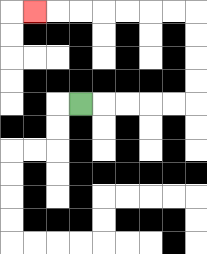{'start': '[3, 4]', 'end': '[1, 0]', 'path_directions': 'R,R,R,R,R,U,U,U,U,L,L,L,L,L,L,L', 'path_coordinates': '[[3, 4], [4, 4], [5, 4], [6, 4], [7, 4], [8, 4], [8, 3], [8, 2], [8, 1], [8, 0], [7, 0], [6, 0], [5, 0], [4, 0], [3, 0], [2, 0], [1, 0]]'}